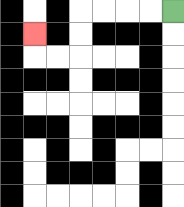{'start': '[7, 0]', 'end': '[1, 1]', 'path_directions': 'L,L,L,L,D,D,L,L,U', 'path_coordinates': '[[7, 0], [6, 0], [5, 0], [4, 0], [3, 0], [3, 1], [3, 2], [2, 2], [1, 2], [1, 1]]'}